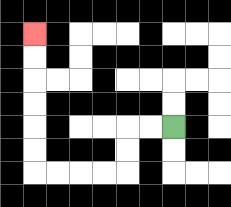{'start': '[7, 5]', 'end': '[1, 1]', 'path_directions': 'L,L,D,D,L,L,L,L,U,U,U,U,U,U', 'path_coordinates': '[[7, 5], [6, 5], [5, 5], [5, 6], [5, 7], [4, 7], [3, 7], [2, 7], [1, 7], [1, 6], [1, 5], [1, 4], [1, 3], [1, 2], [1, 1]]'}